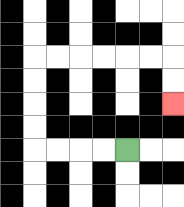{'start': '[5, 6]', 'end': '[7, 4]', 'path_directions': 'L,L,L,L,U,U,U,U,R,R,R,R,R,R,D,D', 'path_coordinates': '[[5, 6], [4, 6], [3, 6], [2, 6], [1, 6], [1, 5], [1, 4], [1, 3], [1, 2], [2, 2], [3, 2], [4, 2], [5, 2], [6, 2], [7, 2], [7, 3], [7, 4]]'}